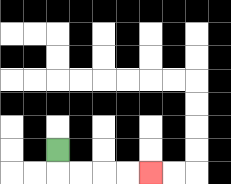{'start': '[2, 6]', 'end': '[6, 7]', 'path_directions': 'D,R,R,R,R', 'path_coordinates': '[[2, 6], [2, 7], [3, 7], [4, 7], [5, 7], [6, 7]]'}